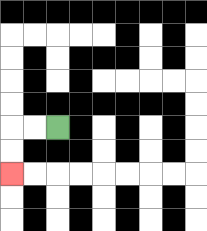{'start': '[2, 5]', 'end': '[0, 7]', 'path_directions': 'L,L,D,D', 'path_coordinates': '[[2, 5], [1, 5], [0, 5], [0, 6], [0, 7]]'}